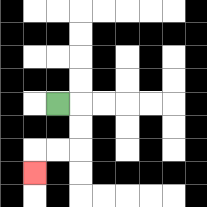{'start': '[2, 4]', 'end': '[1, 7]', 'path_directions': 'R,D,D,L,L,D', 'path_coordinates': '[[2, 4], [3, 4], [3, 5], [3, 6], [2, 6], [1, 6], [1, 7]]'}